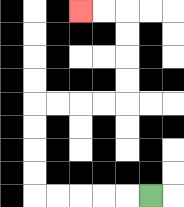{'start': '[6, 8]', 'end': '[3, 0]', 'path_directions': 'L,L,L,L,L,U,U,U,U,R,R,R,R,U,U,U,U,L,L', 'path_coordinates': '[[6, 8], [5, 8], [4, 8], [3, 8], [2, 8], [1, 8], [1, 7], [1, 6], [1, 5], [1, 4], [2, 4], [3, 4], [4, 4], [5, 4], [5, 3], [5, 2], [5, 1], [5, 0], [4, 0], [3, 0]]'}